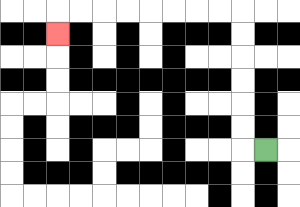{'start': '[11, 6]', 'end': '[2, 1]', 'path_directions': 'L,U,U,U,U,U,U,L,L,L,L,L,L,L,L,D', 'path_coordinates': '[[11, 6], [10, 6], [10, 5], [10, 4], [10, 3], [10, 2], [10, 1], [10, 0], [9, 0], [8, 0], [7, 0], [6, 0], [5, 0], [4, 0], [3, 0], [2, 0], [2, 1]]'}